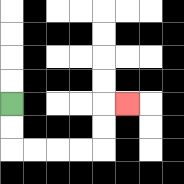{'start': '[0, 4]', 'end': '[5, 4]', 'path_directions': 'D,D,R,R,R,R,U,U,R', 'path_coordinates': '[[0, 4], [0, 5], [0, 6], [1, 6], [2, 6], [3, 6], [4, 6], [4, 5], [4, 4], [5, 4]]'}